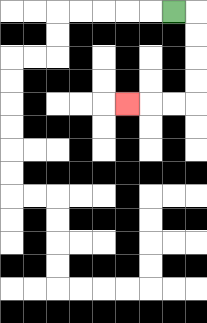{'start': '[7, 0]', 'end': '[5, 4]', 'path_directions': 'R,D,D,D,D,L,L,L', 'path_coordinates': '[[7, 0], [8, 0], [8, 1], [8, 2], [8, 3], [8, 4], [7, 4], [6, 4], [5, 4]]'}